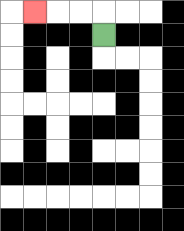{'start': '[4, 1]', 'end': '[1, 0]', 'path_directions': 'U,L,L,L', 'path_coordinates': '[[4, 1], [4, 0], [3, 0], [2, 0], [1, 0]]'}